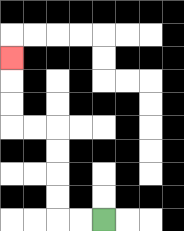{'start': '[4, 9]', 'end': '[0, 2]', 'path_directions': 'L,L,U,U,U,U,L,L,U,U,U', 'path_coordinates': '[[4, 9], [3, 9], [2, 9], [2, 8], [2, 7], [2, 6], [2, 5], [1, 5], [0, 5], [0, 4], [0, 3], [0, 2]]'}